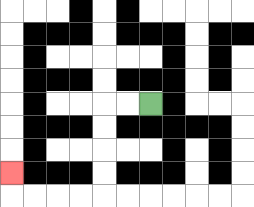{'start': '[6, 4]', 'end': '[0, 7]', 'path_directions': 'L,L,D,D,D,D,L,L,L,L,U', 'path_coordinates': '[[6, 4], [5, 4], [4, 4], [4, 5], [4, 6], [4, 7], [4, 8], [3, 8], [2, 8], [1, 8], [0, 8], [0, 7]]'}